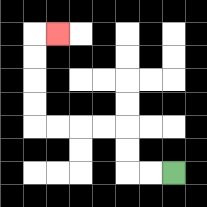{'start': '[7, 7]', 'end': '[2, 1]', 'path_directions': 'L,L,U,U,L,L,L,L,U,U,U,U,R', 'path_coordinates': '[[7, 7], [6, 7], [5, 7], [5, 6], [5, 5], [4, 5], [3, 5], [2, 5], [1, 5], [1, 4], [1, 3], [1, 2], [1, 1], [2, 1]]'}